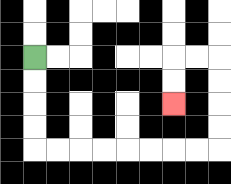{'start': '[1, 2]', 'end': '[7, 4]', 'path_directions': 'D,D,D,D,R,R,R,R,R,R,R,R,U,U,U,U,L,L,D,D', 'path_coordinates': '[[1, 2], [1, 3], [1, 4], [1, 5], [1, 6], [2, 6], [3, 6], [4, 6], [5, 6], [6, 6], [7, 6], [8, 6], [9, 6], [9, 5], [9, 4], [9, 3], [9, 2], [8, 2], [7, 2], [7, 3], [7, 4]]'}